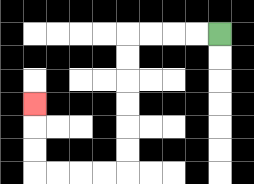{'start': '[9, 1]', 'end': '[1, 4]', 'path_directions': 'L,L,L,L,D,D,D,D,D,D,L,L,L,L,U,U,U', 'path_coordinates': '[[9, 1], [8, 1], [7, 1], [6, 1], [5, 1], [5, 2], [5, 3], [5, 4], [5, 5], [5, 6], [5, 7], [4, 7], [3, 7], [2, 7], [1, 7], [1, 6], [1, 5], [1, 4]]'}